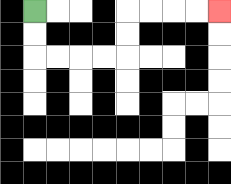{'start': '[1, 0]', 'end': '[9, 0]', 'path_directions': 'D,D,R,R,R,R,U,U,R,R,R,R', 'path_coordinates': '[[1, 0], [1, 1], [1, 2], [2, 2], [3, 2], [4, 2], [5, 2], [5, 1], [5, 0], [6, 0], [7, 0], [8, 0], [9, 0]]'}